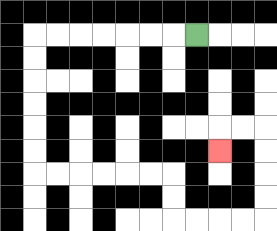{'start': '[8, 1]', 'end': '[9, 6]', 'path_directions': 'L,L,L,L,L,L,L,D,D,D,D,D,D,R,R,R,R,R,R,D,D,R,R,R,R,U,U,U,U,L,L,D', 'path_coordinates': '[[8, 1], [7, 1], [6, 1], [5, 1], [4, 1], [3, 1], [2, 1], [1, 1], [1, 2], [1, 3], [1, 4], [1, 5], [1, 6], [1, 7], [2, 7], [3, 7], [4, 7], [5, 7], [6, 7], [7, 7], [7, 8], [7, 9], [8, 9], [9, 9], [10, 9], [11, 9], [11, 8], [11, 7], [11, 6], [11, 5], [10, 5], [9, 5], [9, 6]]'}